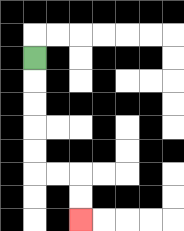{'start': '[1, 2]', 'end': '[3, 9]', 'path_directions': 'D,D,D,D,D,R,R,D,D', 'path_coordinates': '[[1, 2], [1, 3], [1, 4], [1, 5], [1, 6], [1, 7], [2, 7], [3, 7], [3, 8], [3, 9]]'}